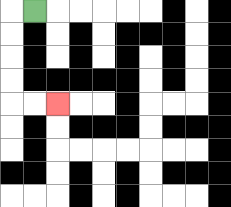{'start': '[1, 0]', 'end': '[2, 4]', 'path_directions': 'L,D,D,D,D,R,R', 'path_coordinates': '[[1, 0], [0, 0], [0, 1], [0, 2], [0, 3], [0, 4], [1, 4], [2, 4]]'}